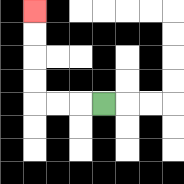{'start': '[4, 4]', 'end': '[1, 0]', 'path_directions': 'L,L,L,U,U,U,U', 'path_coordinates': '[[4, 4], [3, 4], [2, 4], [1, 4], [1, 3], [1, 2], [1, 1], [1, 0]]'}